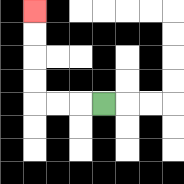{'start': '[4, 4]', 'end': '[1, 0]', 'path_directions': 'L,L,L,U,U,U,U', 'path_coordinates': '[[4, 4], [3, 4], [2, 4], [1, 4], [1, 3], [1, 2], [1, 1], [1, 0]]'}